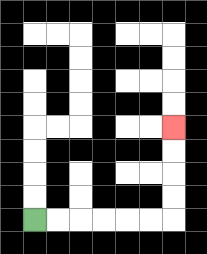{'start': '[1, 9]', 'end': '[7, 5]', 'path_directions': 'R,R,R,R,R,R,U,U,U,U', 'path_coordinates': '[[1, 9], [2, 9], [3, 9], [4, 9], [5, 9], [6, 9], [7, 9], [7, 8], [7, 7], [7, 6], [7, 5]]'}